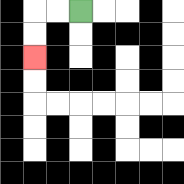{'start': '[3, 0]', 'end': '[1, 2]', 'path_directions': 'L,L,D,D', 'path_coordinates': '[[3, 0], [2, 0], [1, 0], [1, 1], [1, 2]]'}